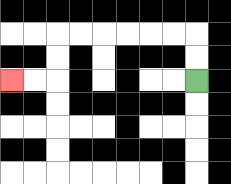{'start': '[8, 3]', 'end': '[0, 3]', 'path_directions': 'U,U,L,L,L,L,L,L,D,D,L,L', 'path_coordinates': '[[8, 3], [8, 2], [8, 1], [7, 1], [6, 1], [5, 1], [4, 1], [3, 1], [2, 1], [2, 2], [2, 3], [1, 3], [0, 3]]'}